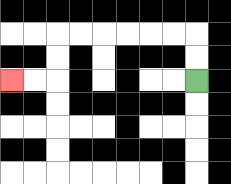{'start': '[8, 3]', 'end': '[0, 3]', 'path_directions': 'U,U,L,L,L,L,L,L,D,D,L,L', 'path_coordinates': '[[8, 3], [8, 2], [8, 1], [7, 1], [6, 1], [5, 1], [4, 1], [3, 1], [2, 1], [2, 2], [2, 3], [1, 3], [0, 3]]'}